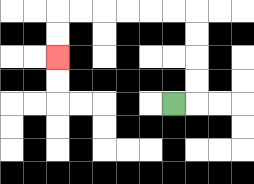{'start': '[7, 4]', 'end': '[2, 2]', 'path_directions': 'R,U,U,U,U,L,L,L,L,L,L,D,D', 'path_coordinates': '[[7, 4], [8, 4], [8, 3], [8, 2], [8, 1], [8, 0], [7, 0], [6, 0], [5, 0], [4, 0], [3, 0], [2, 0], [2, 1], [2, 2]]'}